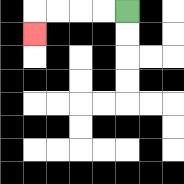{'start': '[5, 0]', 'end': '[1, 1]', 'path_directions': 'L,L,L,L,D', 'path_coordinates': '[[5, 0], [4, 0], [3, 0], [2, 0], [1, 0], [1, 1]]'}